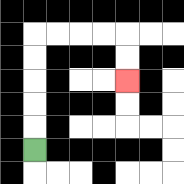{'start': '[1, 6]', 'end': '[5, 3]', 'path_directions': 'U,U,U,U,U,R,R,R,R,D,D', 'path_coordinates': '[[1, 6], [1, 5], [1, 4], [1, 3], [1, 2], [1, 1], [2, 1], [3, 1], [4, 1], [5, 1], [5, 2], [5, 3]]'}